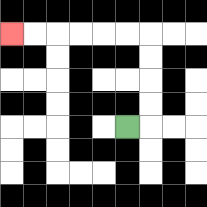{'start': '[5, 5]', 'end': '[0, 1]', 'path_directions': 'R,U,U,U,U,L,L,L,L,L,L', 'path_coordinates': '[[5, 5], [6, 5], [6, 4], [6, 3], [6, 2], [6, 1], [5, 1], [4, 1], [3, 1], [2, 1], [1, 1], [0, 1]]'}